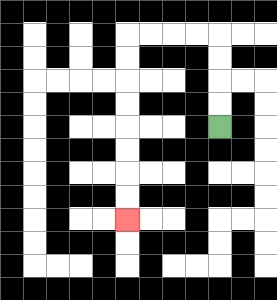{'start': '[9, 5]', 'end': '[5, 9]', 'path_directions': 'U,U,U,U,L,L,L,L,D,D,D,D,D,D,D,D', 'path_coordinates': '[[9, 5], [9, 4], [9, 3], [9, 2], [9, 1], [8, 1], [7, 1], [6, 1], [5, 1], [5, 2], [5, 3], [5, 4], [5, 5], [5, 6], [5, 7], [5, 8], [5, 9]]'}